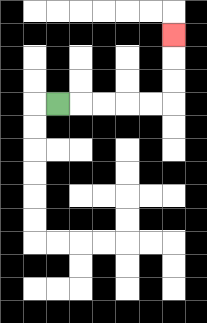{'start': '[2, 4]', 'end': '[7, 1]', 'path_directions': 'R,R,R,R,R,U,U,U', 'path_coordinates': '[[2, 4], [3, 4], [4, 4], [5, 4], [6, 4], [7, 4], [7, 3], [7, 2], [7, 1]]'}